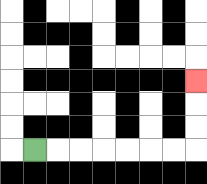{'start': '[1, 6]', 'end': '[8, 3]', 'path_directions': 'R,R,R,R,R,R,R,U,U,U', 'path_coordinates': '[[1, 6], [2, 6], [3, 6], [4, 6], [5, 6], [6, 6], [7, 6], [8, 6], [8, 5], [8, 4], [8, 3]]'}